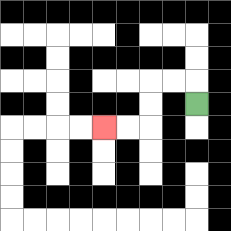{'start': '[8, 4]', 'end': '[4, 5]', 'path_directions': 'U,L,L,D,D,L,L', 'path_coordinates': '[[8, 4], [8, 3], [7, 3], [6, 3], [6, 4], [6, 5], [5, 5], [4, 5]]'}